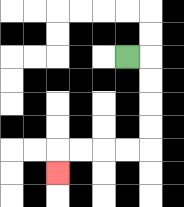{'start': '[5, 2]', 'end': '[2, 7]', 'path_directions': 'R,D,D,D,D,L,L,L,L,D', 'path_coordinates': '[[5, 2], [6, 2], [6, 3], [6, 4], [6, 5], [6, 6], [5, 6], [4, 6], [3, 6], [2, 6], [2, 7]]'}